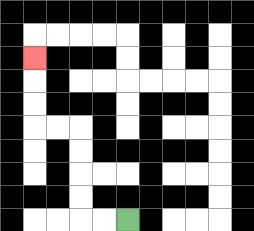{'start': '[5, 9]', 'end': '[1, 2]', 'path_directions': 'L,L,U,U,U,U,L,L,U,U,U', 'path_coordinates': '[[5, 9], [4, 9], [3, 9], [3, 8], [3, 7], [3, 6], [3, 5], [2, 5], [1, 5], [1, 4], [1, 3], [1, 2]]'}